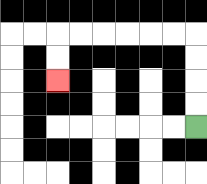{'start': '[8, 5]', 'end': '[2, 3]', 'path_directions': 'U,U,U,U,L,L,L,L,L,L,D,D', 'path_coordinates': '[[8, 5], [8, 4], [8, 3], [8, 2], [8, 1], [7, 1], [6, 1], [5, 1], [4, 1], [3, 1], [2, 1], [2, 2], [2, 3]]'}